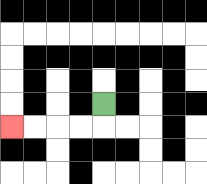{'start': '[4, 4]', 'end': '[0, 5]', 'path_directions': 'D,L,L,L,L', 'path_coordinates': '[[4, 4], [4, 5], [3, 5], [2, 5], [1, 5], [0, 5]]'}